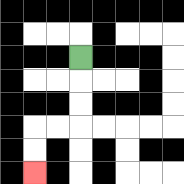{'start': '[3, 2]', 'end': '[1, 7]', 'path_directions': 'D,D,D,L,L,D,D', 'path_coordinates': '[[3, 2], [3, 3], [3, 4], [3, 5], [2, 5], [1, 5], [1, 6], [1, 7]]'}